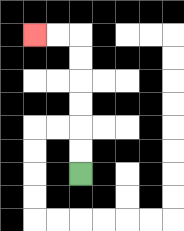{'start': '[3, 7]', 'end': '[1, 1]', 'path_directions': 'U,U,U,U,U,U,L,L', 'path_coordinates': '[[3, 7], [3, 6], [3, 5], [3, 4], [3, 3], [3, 2], [3, 1], [2, 1], [1, 1]]'}